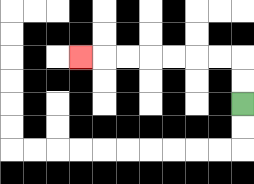{'start': '[10, 4]', 'end': '[3, 2]', 'path_directions': 'U,U,L,L,L,L,L,L,L', 'path_coordinates': '[[10, 4], [10, 3], [10, 2], [9, 2], [8, 2], [7, 2], [6, 2], [5, 2], [4, 2], [3, 2]]'}